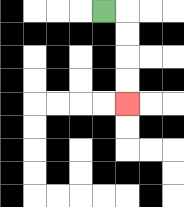{'start': '[4, 0]', 'end': '[5, 4]', 'path_directions': 'R,D,D,D,D', 'path_coordinates': '[[4, 0], [5, 0], [5, 1], [5, 2], [5, 3], [5, 4]]'}